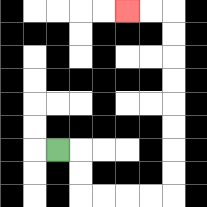{'start': '[2, 6]', 'end': '[5, 0]', 'path_directions': 'R,D,D,R,R,R,R,U,U,U,U,U,U,U,U,L,L', 'path_coordinates': '[[2, 6], [3, 6], [3, 7], [3, 8], [4, 8], [5, 8], [6, 8], [7, 8], [7, 7], [7, 6], [7, 5], [7, 4], [7, 3], [7, 2], [7, 1], [7, 0], [6, 0], [5, 0]]'}